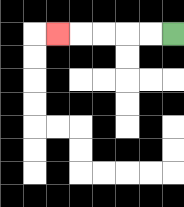{'start': '[7, 1]', 'end': '[2, 1]', 'path_directions': 'L,L,L,L,L', 'path_coordinates': '[[7, 1], [6, 1], [5, 1], [4, 1], [3, 1], [2, 1]]'}